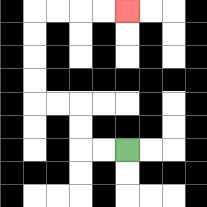{'start': '[5, 6]', 'end': '[5, 0]', 'path_directions': 'L,L,U,U,L,L,U,U,U,U,R,R,R,R', 'path_coordinates': '[[5, 6], [4, 6], [3, 6], [3, 5], [3, 4], [2, 4], [1, 4], [1, 3], [1, 2], [1, 1], [1, 0], [2, 0], [3, 0], [4, 0], [5, 0]]'}